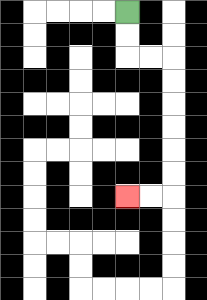{'start': '[5, 0]', 'end': '[5, 8]', 'path_directions': 'D,D,R,R,D,D,D,D,D,D,L,L', 'path_coordinates': '[[5, 0], [5, 1], [5, 2], [6, 2], [7, 2], [7, 3], [7, 4], [7, 5], [7, 6], [7, 7], [7, 8], [6, 8], [5, 8]]'}